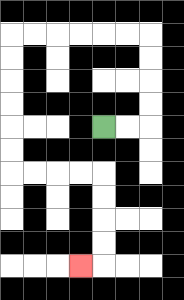{'start': '[4, 5]', 'end': '[3, 11]', 'path_directions': 'R,R,U,U,U,U,L,L,L,L,L,L,D,D,D,D,D,D,R,R,R,R,D,D,D,D,L', 'path_coordinates': '[[4, 5], [5, 5], [6, 5], [6, 4], [6, 3], [6, 2], [6, 1], [5, 1], [4, 1], [3, 1], [2, 1], [1, 1], [0, 1], [0, 2], [0, 3], [0, 4], [0, 5], [0, 6], [0, 7], [1, 7], [2, 7], [3, 7], [4, 7], [4, 8], [4, 9], [4, 10], [4, 11], [3, 11]]'}